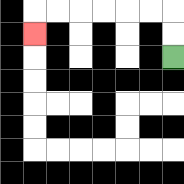{'start': '[7, 2]', 'end': '[1, 1]', 'path_directions': 'U,U,L,L,L,L,L,L,D', 'path_coordinates': '[[7, 2], [7, 1], [7, 0], [6, 0], [5, 0], [4, 0], [3, 0], [2, 0], [1, 0], [1, 1]]'}